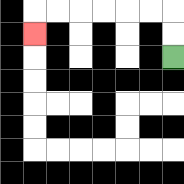{'start': '[7, 2]', 'end': '[1, 1]', 'path_directions': 'U,U,L,L,L,L,L,L,D', 'path_coordinates': '[[7, 2], [7, 1], [7, 0], [6, 0], [5, 0], [4, 0], [3, 0], [2, 0], [1, 0], [1, 1]]'}